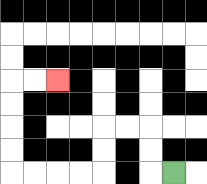{'start': '[7, 7]', 'end': '[2, 3]', 'path_directions': 'L,U,U,L,L,D,D,L,L,L,L,U,U,U,U,R,R', 'path_coordinates': '[[7, 7], [6, 7], [6, 6], [6, 5], [5, 5], [4, 5], [4, 6], [4, 7], [3, 7], [2, 7], [1, 7], [0, 7], [0, 6], [0, 5], [0, 4], [0, 3], [1, 3], [2, 3]]'}